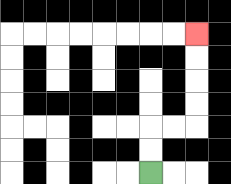{'start': '[6, 7]', 'end': '[8, 1]', 'path_directions': 'U,U,R,R,U,U,U,U', 'path_coordinates': '[[6, 7], [6, 6], [6, 5], [7, 5], [8, 5], [8, 4], [8, 3], [8, 2], [8, 1]]'}